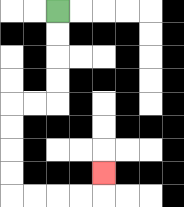{'start': '[2, 0]', 'end': '[4, 7]', 'path_directions': 'D,D,D,D,L,L,D,D,D,D,R,R,R,R,U', 'path_coordinates': '[[2, 0], [2, 1], [2, 2], [2, 3], [2, 4], [1, 4], [0, 4], [0, 5], [0, 6], [0, 7], [0, 8], [1, 8], [2, 8], [3, 8], [4, 8], [4, 7]]'}